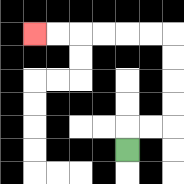{'start': '[5, 6]', 'end': '[1, 1]', 'path_directions': 'U,R,R,U,U,U,U,L,L,L,L,L,L', 'path_coordinates': '[[5, 6], [5, 5], [6, 5], [7, 5], [7, 4], [7, 3], [7, 2], [7, 1], [6, 1], [5, 1], [4, 1], [3, 1], [2, 1], [1, 1]]'}